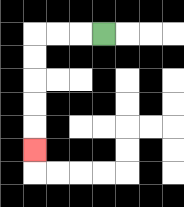{'start': '[4, 1]', 'end': '[1, 6]', 'path_directions': 'L,L,L,D,D,D,D,D', 'path_coordinates': '[[4, 1], [3, 1], [2, 1], [1, 1], [1, 2], [1, 3], [1, 4], [1, 5], [1, 6]]'}